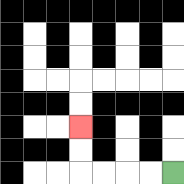{'start': '[7, 7]', 'end': '[3, 5]', 'path_directions': 'L,L,L,L,U,U', 'path_coordinates': '[[7, 7], [6, 7], [5, 7], [4, 7], [3, 7], [3, 6], [3, 5]]'}